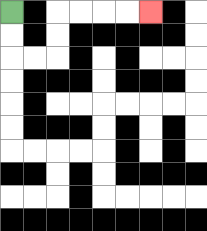{'start': '[0, 0]', 'end': '[6, 0]', 'path_directions': 'D,D,R,R,U,U,R,R,R,R', 'path_coordinates': '[[0, 0], [0, 1], [0, 2], [1, 2], [2, 2], [2, 1], [2, 0], [3, 0], [4, 0], [5, 0], [6, 0]]'}